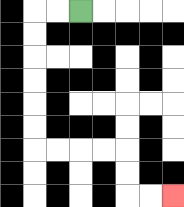{'start': '[3, 0]', 'end': '[7, 8]', 'path_directions': 'L,L,D,D,D,D,D,D,R,R,R,R,D,D,R,R', 'path_coordinates': '[[3, 0], [2, 0], [1, 0], [1, 1], [1, 2], [1, 3], [1, 4], [1, 5], [1, 6], [2, 6], [3, 6], [4, 6], [5, 6], [5, 7], [5, 8], [6, 8], [7, 8]]'}